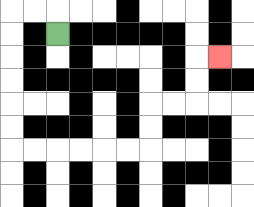{'start': '[2, 1]', 'end': '[9, 2]', 'path_directions': 'U,L,L,D,D,D,D,D,D,R,R,R,R,R,R,U,U,R,R,U,U,R', 'path_coordinates': '[[2, 1], [2, 0], [1, 0], [0, 0], [0, 1], [0, 2], [0, 3], [0, 4], [0, 5], [0, 6], [1, 6], [2, 6], [3, 6], [4, 6], [5, 6], [6, 6], [6, 5], [6, 4], [7, 4], [8, 4], [8, 3], [8, 2], [9, 2]]'}